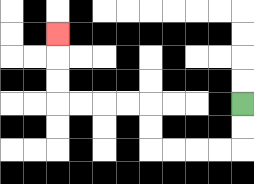{'start': '[10, 4]', 'end': '[2, 1]', 'path_directions': 'D,D,L,L,L,L,U,U,L,L,L,L,U,U,U', 'path_coordinates': '[[10, 4], [10, 5], [10, 6], [9, 6], [8, 6], [7, 6], [6, 6], [6, 5], [6, 4], [5, 4], [4, 4], [3, 4], [2, 4], [2, 3], [2, 2], [2, 1]]'}